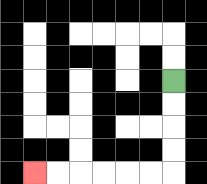{'start': '[7, 3]', 'end': '[1, 7]', 'path_directions': 'D,D,D,D,L,L,L,L,L,L', 'path_coordinates': '[[7, 3], [7, 4], [7, 5], [7, 6], [7, 7], [6, 7], [5, 7], [4, 7], [3, 7], [2, 7], [1, 7]]'}